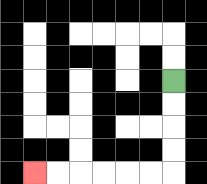{'start': '[7, 3]', 'end': '[1, 7]', 'path_directions': 'D,D,D,D,L,L,L,L,L,L', 'path_coordinates': '[[7, 3], [7, 4], [7, 5], [7, 6], [7, 7], [6, 7], [5, 7], [4, 7], [3, 7], [2, 7], [1, 7]]'}